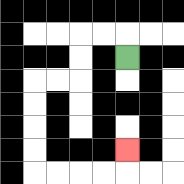{'start': '[5, 2]', 'end': '[5, 6]', 'path_directions': 'U,L,L,D,D,L,L,D,D,D,D,R,R,R,R,U', 'path_coordinates': '[[5, 2], [5, 1], [4, 1], [3, 1], [3, 2], [3, 3], [2, 3], [1, 3], [1, 4], [1, 5], [1, 6], [1, 7], [2, 7], [3, 7], [4, 7], [5, 7], [5, 6]]'}